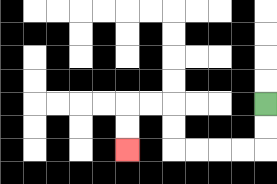{'start': '[11, 4]', 'end': '[5, 6]', 'path_directions': 'D,D,L,L,L,L,U,U,L,L,D,D', 'path_coordinates': '[[11, 4], [11, 5], [11, 6], [10, 6], [9, 6], [8, 6], [7, 6], [7, 5], [7, 4], [6, 4], [5, 4], [5, 5], [5, 6]]'}